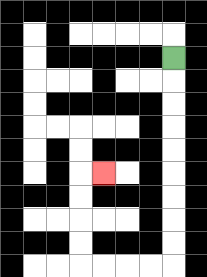{'start': '[7, 2]', 'end': '[4, 7]', 'path_directions': 'D,D,D,D,D,D,D,D,D,L,L,L,L,U,U,U,U,R', 'path_coordinates': '[[7, 2], [7, 3], [7, 4], [7, 5], [7, 6], [7, 7], [7, 8], [7, 9], [7, 10], [7, 11], [6, 11], [5, 11], [4, 11], [3, 11], [3, 10], [3, 9], [3, 8], [3, 7], [4, 7]]'}